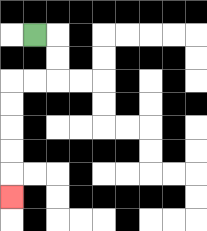{'start': '[1, 1]', 'end': '[0, 8]', 'path_directions': 'R,D,D,L,L,D,D,D,D,D', 'path_coordinates': '[[1, 1], [2, 1], [2, 2], [2, 3], [1, 3], [0, 3], [0, 4], [0, 5], [0, 6], [0, 7], [0, 8]]'}